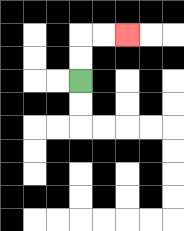{'start': '[3, 3]', 'end': '[5, 1]', 'path_directions': 'U,U,R,R', 'path_coordinates': '[[3, 3], [3, 2], [3, 1], [4, 1], [5, 1]]'}